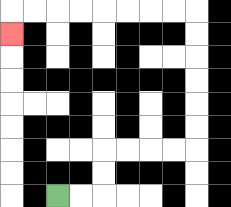{'start': '[2, 8]', 'end': '[0, 1]', 'path_directions': 'R,R,U,U,R,R,R,R,U,U,U,U,U,U,L,L,L,L,L,L,L,L,D', 'path_coordinates': '[[2, 8], [3, 8], [4, 8], [4, 7], [4, 6], [5, 6], [6, 6], [7, 6], [8, 6], [8, 5], [8, 4], [8, 3], [8, 2], [8, 1], [8, 0], [7, 0], [6, 0], [5, 0], [4, 0], [3, 0], [2, 0], [1, 0], [0, 0], [0, 1]]'}